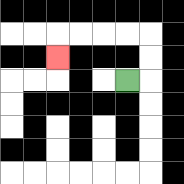{'start': '[5, 3]', 'end': '[2, 2]', 'path_directions': 'R,U,U,L,L,L,L,D', 'path_coordinates': '[[5, 3], [6, 3], [6, 2], [6, 1], [5, 1], [4, 1], [3, 1], [2, 1], [2, 2]]'}